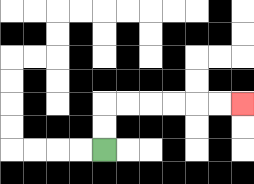{'start': '[4, 6]', 'end': '[10, 4]', 'path_directions': 'U,U,R,R,R,R,R,R', 'path_coordinates': '[[4, 6], [4, 5], [4, 4], [5, 4], [6, 4], [7, 4], [8, 4], [9, 4], [10, 4]]'}